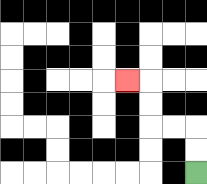{'start': '[8, 7]', 'end': '[5, 3]', 'path_directions': 'U,U,L,L,U,U,L', 'path_coordinates': '[[8, 7], [8, 6], [8, 5], [7, 5], [6, 5], [6, 4], [6, 3], [5, 3]]'}